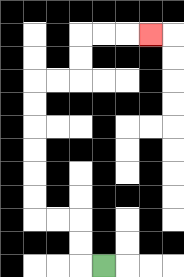{'start': '[4, 11]', 'end': '[6, 1]', 'path_directions': 'L,U,U,L,L,U,U,U,U,U,U,R,R,U,U,R,R,R', 'path_coordinates': '[[4, 11], [3, 11], [3, 10], [3, 9], [2, 9], [1, 9], [1, 8], [1, 7], [1, 6], [1, 5], [1, 4], [1, 3], [2, 3], [3, 3], [3, 2], [3, 1], [4, 1], [5, 1], [6, 1]]'}